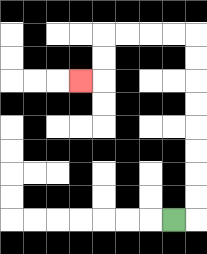{'start': '[7, 9]', 'end': '[3, 3]', 'path_directions': 'R,U,U,U,U,U,U,U,U,L,L,L,L,D,D,L', 'path_coordinates': '[[7, 9], [8, 9], [8, 8], [8, 7], [8, 6], [8, 5], [8, 4], [8, 3], [8, 2], [8, 1], [7, 1], [6, 1], [5, 1], [4, 1], [4, 2], [4, 3], [3, 3]]'}